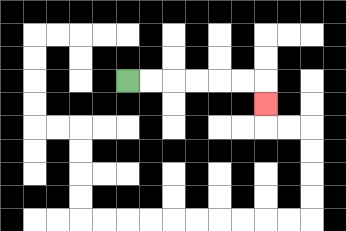{'start': '[5, 3]', 'end': '[11, 4]', 'path_directions': 'R,R,R,R,R,R,D', 'path_coordinates': '[[5, 3], [6, 3], [7, 3], [8, 3], [9, 3], [10, 3], [11, 3], [11, 4]]'}